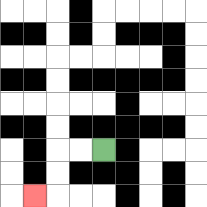{'start': '[4, 6]', 'end': '[1, 8]', 'path_directions': 'L,L,D,D,L', 'path_coordinates': '[[4, 6], [3, 6], [2, 6], [2, 7], [2, 8], [1, 8]]'}